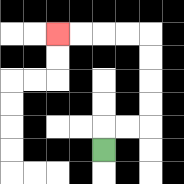{'start': '[4, 6]', 'end': '[2, 1]', 'path_directions': 'U,R,R,U,U,U,U,L,L,L,L', 'path_coordinates': '[[4, 6], [4, 5], [5, 5], [6, 5], [6, 4], [6, 3], [6, 2], [6, 1], [5, 1], [4, 1], [3, 1], [2, 1]]'}